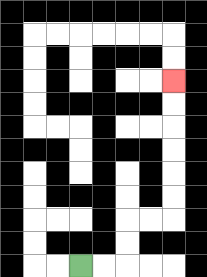{'start': '[3, 11]', 'end': '[7, 3]', 'path_directions': 'R,R,U,U,R,R,U,U,U,U,U,U', 'path_coordinates': '[[3, 11], [4, 11], [5, 11], [5, 10], [5, 9], [6, 9], [7, 9], [7, 8], [7, 7], [7, 6], [7, 5], [7, 4], [7, 3]]'}